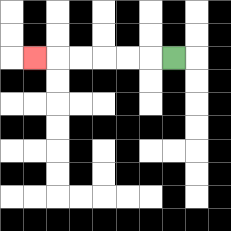{'start': '[7, 2]', 'end': '[1, 2]', 'path_directions': 'L,L,L,L,L,L', 'path_coordinates': '[[7, 2], [6, 2], [5, 2], [4, 2], [3, 2], [2, 2], [1, 2]]'}